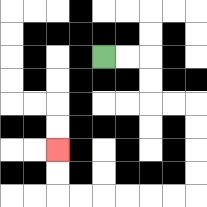{'start': '[4, 2]', 'end': '[2, 6]', 'path_directions': 'R,R,D,D,R,R,D,D,D,D,L,L,L,L,L,L,U,U', 'path_coordinates': '[[4, 2], [5, 2], [6, 2], [6, 3], [6, 4], [7, 4], [8, 4], [8, 5], [8, 6], [8, 7], [8, 8], [7, 8], [6, 8], [5, 8], [4, 8], [3, 8], [2, 8], [2, 7], [2, 6]]'}